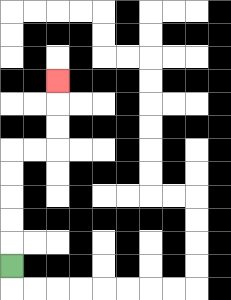{'start': '[0, 11]', 'end': '[2, 3]', 'path_directions': 'U,U,U,U,U,R,R,U,U,U', 'path_coordinates': '[[0, 11], [0, 10], [0, 9], [0, 8], [0, 7], [0, 6], [1, 6], [2, 6], [2, 5], [2, 4], [2, 3]]'}